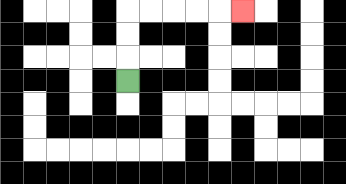{'start': '[5, 3]', 'end': '[10, 0]', 'path_directions': 'U,U,U,R,R,R,R,R', 'path_coordinates': '[[5, 3], [5, 2], [5, 1], [5, 0], [6, 0], [7, 0], [8, 0], [9, 0], [10, 0]]'}